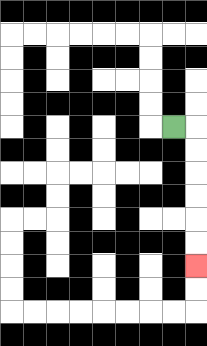{'start': '[7, 5]', 'end': '[8, 11]', 'path_directions': 'R,D,D,D,D,D,D', 'path_coordinates': '[[7, 5], [8, 5], [8, 6], [8, 7], [8, 8], [8, 9], [8, 10], [8, 11]]'}